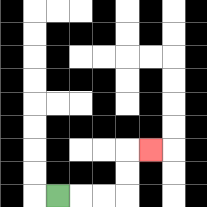{'start': '[2, 8]', 'end': '[6, 6]', 'path_directions': 'R,R,R,U,U,R', 'path_coordinates': '[[2, 8], [3, 8], [4, 8], [5, 8], [5, 7], [5, 6], [6, 6]]'}